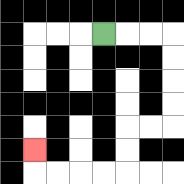{'start': '[4, 1]', 'end': '[1, 6]', 'path_directions': 'R,R,R,D,D,D,D,L,L,D,D,L,L,L,L,U', 'path_coordinates': '[[4, 1], [5, 1], [6, 1], [7, 1], [7, 2], [7, 3], [7, 4], [7, 5], [6, 5], [5, 5], [5, 6], [5, 7], [4, 7], [3, 7], [2, 7], [1, 7], [1, 6]]'}